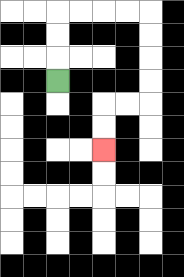{'start': '[2, 3]', 'end': '[4, 6]', 'path_directions': 'U,U,U,R,R,R,R,D,D,D,D,L,L,D,D', 'path_coordinates': '[[2, 3], [2, 2], [2, 1], [2, 0], [3, 0], [4, 0], [5, 0], [6, 0], [6, 1], [6, 2], [6, 3], [6, 4], [5, 4], [4, 4], [4, 5], [4, 6]]'}